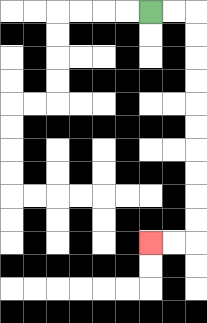{'start': '[6, 0]', 'end': '[6, 10]', 'path_directions': 'R,R,D,D,D,D,D,D,D,D,D,D,L,L', 'path_coordinates': '[[6, 0], [7, 0], [8, 0], [8, 1], [8, 2], [8, 3], [8, 4], [8, 5], [8, 6], [8, 7], [8, 8], [8, 9], [8, 10], [7, 10], [6, 10]]'}